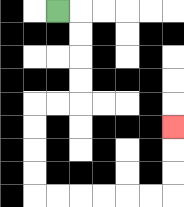{'start': '[2, 0]', 'end': '[7, 5]', 'path_directions': 'R,D,D,D,D,L,L,D,D,D,D,R,R,R,R,R,R,U,U,U', 'path_coordinates': '[[2, 0], [3, 0], [3, 1], [3, 2], [3, 3], [3, 4], [2, 4], [1, 4], [1, 5], [1, 6], [1, 7], [1, 8], [2, 8], [3, 8], [4, 8], [5, 8], [6, 8], [7, 8], [7, 7], [7, 6], [7, 5]]'}